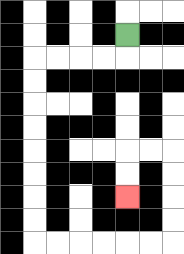{'start': '[5, 1]', 'end': '[5, 8]', 'path_directions': 'D,L,L,L,L,D,D,D,D,D,D,D,D,R,R,R,R,R,R,U,U,U,U,L,L,D,D', 'path_coordinates': '[[5, 1], [5, 2], [4, 2], [3, 2], [2, 2], [1, 2], [1, 3], [1, 4], [1, 5], [1, 6], [1, 7], [1, 8], [1, 9], [1, 10], [2, 10], [3, 10], [4, 10], [5, 10], [6, 10], [7, 10], [7, 9], [7, 8], [7, 7], [7, 6], [6, 6], [5, 6], [5, 7], [5, 8]]'}